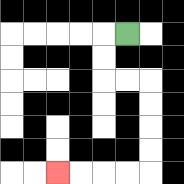{'start': '[5, 1]', 'end': '[2, 7]', 'path_directions': 'L,D,D,R,R,D,D,D,D,L,L,L,L', 'path_coordinates': '[[5, 1], [4, 1], [4, 2], [4, 3], [5, 3], [6, 3], [6, 4], [6, 5], [6, 6], [6, 7], [5, 7], [4, 7], [3, 7], [2, 7]]'}